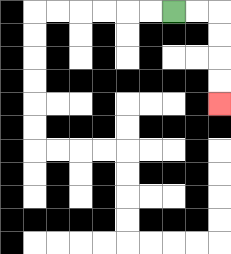{'start': '[7, 0]', 'end': '[9, 4]', 'path_directions': 'R,R,D,D,D,D', 'path_coordinates': '[[7, 0], [8, 0], [9, 0], [9, 1], [9, 2], [9, 3], [9, 4]]'}